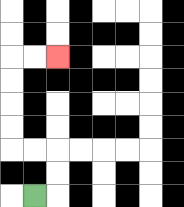{'start': '[1, 8]', 'end': '[2, 2]', 'path_directions': 'R,U,U,L,L,U,U,U,U,R,R', 'path_coordinates': '[[1, 8], [2, 8], [2, 7], [2, 6], [1, 6], [0, 6], [0, 5], [0, 4], [0, 3], [0, 2], [1, 2], [2, 2]]'}